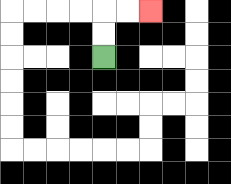{'start': '[4, 2]', 'end': '[6, 0]', 'path_directions': 'U,U,R,R', 'path_coordinates': '[[4, 2], [4, 1], [4, 0], [5, 0], [6, 0]]'}